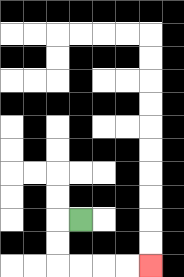{'start': '[3, 9]', 'end': '[6, 11]', 'path_directions': 'L,D,D,R,R,R,R', 'path_coordinates': '[[3, 9], [2, 9], [2, 10], [2, 11], [3, 11], [4, 11], [5, 11], [6, 11]]'}